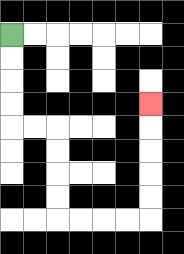{'start': '[0, 1]', 'end': '[6, 4]', 'path_directions': 'D,D,D,D,R,R,D,D,D,D,R,R,R,R,U,U,U,U,U', 'path_coordinates': '[[0, 1], [0, 2], [0, 3], [0, 4], [0, 5], [1, 5], [2, 5], [2, 6], [2, 7], [2, 8], [2, 9], [3, 9], [4, 9], [5, 9], [6, 9], [6, 8], [6, 7], [6, 6], [6, 5], [6, 4]]'}